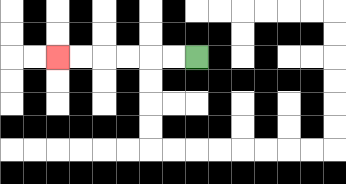{'start': '[8, 2]', 'end': '[2, 2]', 'path_directions': 'L,L,L,L,L,L', 'path_coordinates': '[[8, 2], [7, 2], [6, 2], [5, 2], [4, 2], [3, 2], [2, 2]]'}